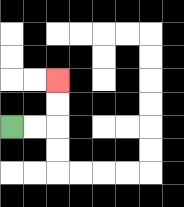{'start': '[0, 5]', 'end': '[2, 3]', 'path_directions': 'R,R,U,U', 'path_coordinates': '[[0, 5], [1, 5], [2, 5], [2, 4], [2, 3]]'}